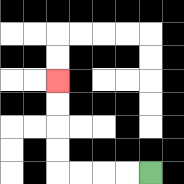{'start': '[6, 7]', 'end': '[2, 3]', 'path_directions': 'L,L,L,L,U,U,U,U', 'path_coordinates': '[[6, 7], [5, 7], [4, 7], [3, 7], [2, 7], [2, 6], [2, 5], [2, 4], [2, 3]]'}